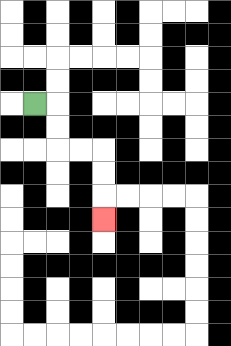{'start': '[1, 4]', 'end': '[4, 9]', 'path_directions': 'R,D,D,R,R,D,D,D', 'path_coordinates': '[[1, 4], [2, 4], [2, 5], [2, 6], [3, 6], [4, 6], [4, 7], [4, 8], [4, 9]]'}